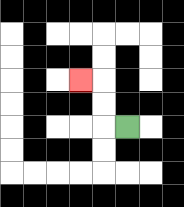{'start': '[5, 5]', 'end': '[3, 3]', 'path_directions': 'L,U,U,L', 'path_coordinates': '[[5, 5], [4, 5], [4, 4], [4, 3], [3, 3]]'}